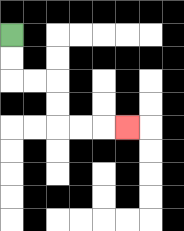{'start': '[0, 1]', 'end': '[5, 5]', 'path_directions': 'D,D,R,R,D,D,R,R,R', 'path_coordinates': '[[0, 1], [0, 2], [0, 3], [1, 3], [2, 3], [2, 4], [2, 5], [3, 5], [4, 5], [5, 5]]'}